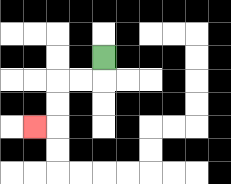{'start': '[4, 2]', 'end': '[1, 5]', 'path_directions': 'D,L,L,D,D,L', 'path_coordinates': '[[4, 2], [4, 3], [3, 3], [2, 3], [2, 4], [2, 5], [1, 5]]'}